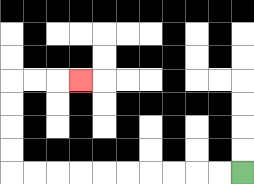{'start': '[10, 7]', 'end': '[3, 3]', 'path_directions': 'L,L,L,L,L,L,L,L,L,L,U,U,U,U,R,R,R', 'path_coordinates': '[[10, 7], [9, 7], [8, 7], [7, 7], [6, 7], [5, 7], [4, 7], [3, 7], [2, 7], [1, 7], [0, 7], [0, 6], [0, 5], [0, 4], [0, 3], [1, 3], [2, 3], [3, 3]]'}